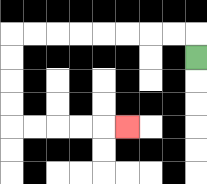{'start': '[8, 2]', 'end': '[5, 5]', 'path_directions': 'U,L,L,L,L,L,L,L,L,D,D,D,D,R,R,R,R,R', 'path_coordinates': '[[8, 2], [8, 1], [7, 1], [6, 1], [5, 1], [4, 1], [3, 1], [2, 1], [1, 1], [0, 1], [0, 2], [0, 3], [0, 4], [0, 5], [1, 5], [2, 5], [3, 5], [4, 5], [5, 5]]'}